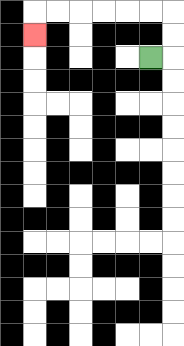{'start': '[6, 2]', 'end': '[1, 1]', 'path_directions': 'R,U,U,L,L,L,L,L,L,D', 'path_coordinates': '[[6, 2], [7, 2], [7, 1], [7, 0], [6, 0], [5, 0], [4, 0], [3, 0], [2, 0], [1, 0], [1, 1]]'}